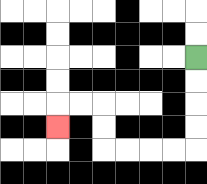{'start': '[8, 2]', 'end': '[2, 5]', 'path_directions': 'D,D,D,D,L,L,L,L,U,U,L,L,D', 'path_coordinates': '[[8, 2], [8, 3], [8, 4], [8, 5], [8, 6], [7, 6], [6, 6], [5, 6], [4, 6], [4, 5], [4, 4], [3, 4], [2, 4], [2, 5]]'}